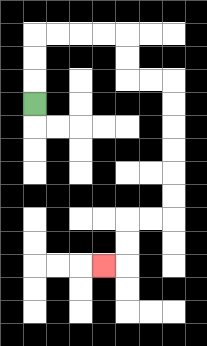{'start': '[1, 4]', 'end': '[4, 11]', 'path_directions': 'U,U,U,R,R,R,R,D,D,R,R,D,D,D,D,D,D,L,L,D,D,L', 'path_coordinates': '[[1, 4], [1, 3], [1, 2], [1, 1], [2, 1], [3, 1], [4, 1], [5, 1], [5, 2], [5, 3], [6, 3], [7, 3], [7, 4], [7, 5], [7, 6], [7, 7], [7, 8], [7, 9], [6, 9], [5, 9], [5, 10], [5, 11], [4, 11]]'}